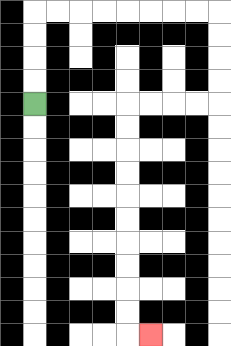{'start': '[1, 4]', 'end': '[6, 14]', 'path_directions': 'U,U,U,U,R,R,R,R,R,R,R,R,D,D,D,D,L,L,L,L,D,D,D,D,D,D,D,D,D,D,R', 'path_coordinates': '[[1, 4], [1, 3], [1, 2], [1, 1], [1, 0], [2, 0], [3, 0], [4, 0], [5, 0], [6, 0], [7, 0], [8, 0], [9, 0], [9, 1], [9, 2], [9, 3], [9, 4], [8, 4], [7, 4], [6, 4], [5, 4], [5, 5], [5, 6], [5, 7], [5, 8], [5, 9], [5, 10], [5, 11], [5, 12], [5, 13], [5, 14], [6, 14]]'}